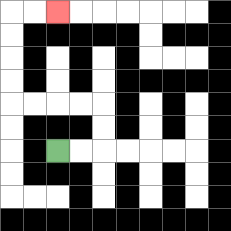{'start': '[2, 6]', 'end': '[2, 0]', 'path_directions': 'R,R,U,U,L,L,L,L,U,U,U,U,R,R', 'path_coordinates': '[[2, 6], [3, 6], [4, 6], [4, 5], [4, 4], [3, 4], [2, 4], [1, 4], [0, 4], [0, 3], [0, 2], [0, 1], [0, 0], [1, 0], [2, 0]]'}